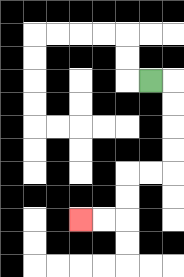{'start': '[6, 3]', 'end': '[3, 9]', 'path_directions': 'R,D,D,D,D,L,L,D,D,L,L', 'path_coordinates': '[[6, 3], [7, 3], [7, 4], [7, 5], [7, 6], [7, 7], [6, 7], [5, 7], [5, 8], [5, 9], [4, 9], [3, 9]]'}